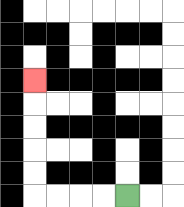{'start': '[5, 8]', 'end': '[1, 3]', 'path_directions': 'L,L,L,L,U,U,U,U,U', 'path_coordinates': '[[5, 8], [4, 8], [3, 8], [2, 8], [1, 8], [1, 7], [1, 6], [1, 5], [1, 4], [1, 3]]'}